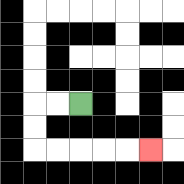{'start': '[3, 4]', 'end': '[6, 6]', 'path_directions': 'L,L,D,D,R,R,R,R,R', 'path_coordinates': '[[3, 4], [2, 4], [1, 4], [1, 5], [1, 6], [2, 6], [3, 6], [4, 6], [5, 6], [6, 6]]'}